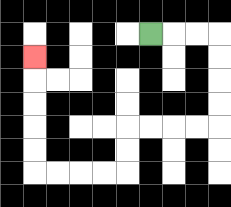{'start': '[6, 1]', 'end': '[1, 2]', 'path_directions': 'R,R,R,D,D,D,D,L,L,L,L,D,D,L,L,L,L,U,U,U,U,U', 'path_coordinates': '[[6, 1], [7, 1], [8, 1], [9, 1], [9, 2], [9, 3], [9, 4], [9, 5], [8, 5], [7, 5], [6, 5], [5, 5], [5, 6], [5, 7], [4, 7], [3, 7], [2, 7], [1, 7], [1, 6], [1, 5], [1, 4], [1, 3], [1, 2]]'}